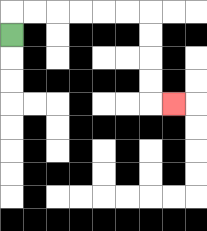{'start': '[0, 1]', 'end': '[7, 4]', 'path_directions': 'U,R,R,R,R,R,R,D,D,D,D,R', 'path_coordinates': '[[0, 1], [0, 0], [1, 0], [2, 0], [3, 0], [4, 0], [5, 0], [6, 0], [6, 1], [6, 2], [6, 3], [6, 4], [7, 4]]'}